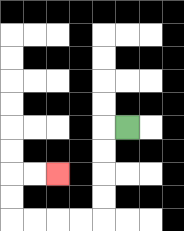{'start': '[5, 5]', 'end': '[2, 7]', 'path_directions': 'L,D,D,D,D,L,L,L,L,U,U,R,R', 'path_coordinates': '[[5, 5], [4, 5], [4, 6], [4, 7], [4, 8], [4, 9], [3, 9], [2, 9], [1, 9], [0, 9], [0, 8], [0, 7], [1, 7], [2, 7]]'}